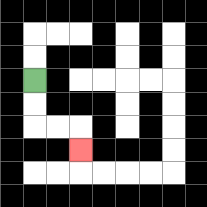{'start': '[1, 3]', 'end': '[3, 6]', 'path_directions': 'D,D,R,R,D', 'path_coordinates': '[[1, 3], [1, 4], [1, 5], [2, 5], [3, 5], [3, 6]]'}